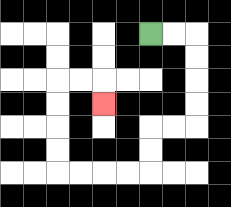{'start': '[6, 1]', 'end': '[4, 4]', 'path_directions': 'R,R,D,D,D,D,L,L,D,D,L,L,L,L,U,U,U,U,R,R,D', 'path_coordinates': '[[6, 1], [7, 1], [8, 1], [8, 2], [8, 3], [8, 4], [8, 5], [7, 5], [6, 5], [6, 6], [6, 7], [5, 7], [4, 7], [3, 7], [2, 7], [2, 6], [2, 5], [2, 4], [2, 3], [3, 3], [4, 3], [4, 4]]'}